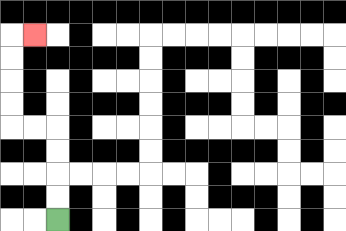{'start': '[2, 9]', 'end': '[1, 1]', 'path_directions': 'U,U,U,U,L,L,U,U,U,U,R', 'path_coordinates': '[[2, 9], [2, 8], [2, 7], [2, 6], [2, 5], [1, 5], [0, 5], [0, 4], [0, 3], [0, 2], [0, 1], [1, 1]]'}